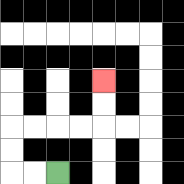{'start': '[2, 7]', 'end': '[4, 3]', 'path_directions': 'L,L,U,U,R,R,R,R,U,U', 'path_coordinates': '[[2, 7], [1, 7], [0, 7], [0, 6], [0, 5], [1, 5], [2, 5], [3, 5], [4, 5], [4, 4], [4, 3]]'}